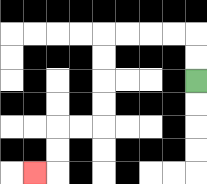{'start': '[8, 3]', 'end': '[1, 7]', 'path_directions': 'U,U,L,L,L,L,D,D,D,D,L,L,D,D,L', 'path_coordinates': '[[8, 3], [8, 2], [8, 1], [7, 1], [6, 1], [5, 1], [4, 1], [4, 2], [4, 3], [4, 4], [4, 5], [3, 5], [2, 5], [2, 6], [2, 7], [1, 7]]'}